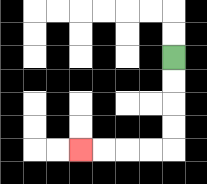{'start': '[7, 2]', 'end': '[3, 6]', 'path_directions': 'D,D,D,D,L,L,L,L', 'path_coordinates': '[[7, 2], [7, 3], [7, 4], [7, 5], [7, 6], [6, 6], [5, 6], [4, 6], [3, 6]]'}